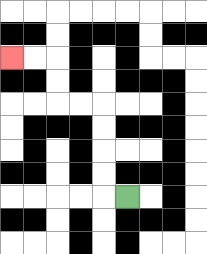{'start': '[5, 8]', 'end': '[0, 2]', 'path_directions': 'L,U,U,U,U,L,L,U,U,L,L', 'path_coordinates': '[[5, 8], [4, 8], [4, 7], [4, 6], [4, 5], [4, 4], [3, 4], [2, 4], [2, 3], [2, 2], [1, 2], [0, 2]]'}